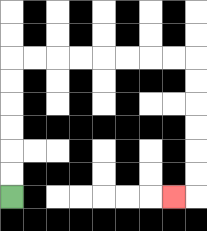{'start': '[0, 8]', 'end': '[7, 8]', 'path_directions': 'U,U,U,U,U,U,R,R,R,R,R,R,R,R,D,D,D,D,D,D,L', 'path_coordinates': '[[0, 8], [0, 7], [0, 6], [0, 5], [0, 4], [0, 3], [0, 2], [1, 2], [2, 2], [3, 2], [4, 2], [5, 2], [6, 2], [7, 2], [8, 2], [8, 3], [8, 4], [8, 5], [8, 6], [8, 7], [8, 8], [7, 8]]'}